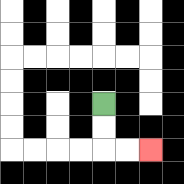{'start': '[4, 4]', 'end': '[6, 6]', 'path_directions': 'D,D,R,R', 'path_coordinates': '[[4, 4], [4, 5], [4, 6], [5, 6], [6, 6]]'}